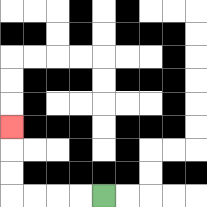{'start': '[4, 8]', 'end': '[0, 5]', 'path_directions': 'L,L,L,L,U,U,U', 'path_coordinates': '[[4, 8], [3, 8], [2, 8], [1, 8], [0, 8], [0, 7], [0, 6], [0, 5]]'}